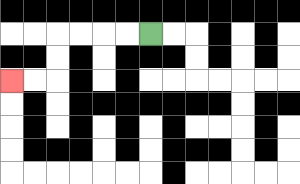{'start': '[6, 1]', 'end': '[0, 3]', 'path_directions': 'L,L,L,L,D,D,L,L', 'path_coordinates': '[[6, 1], [5, 1], [4, 1], [3, 1], [2, 1], [2, 2], [2, 3], [1, 3], [0, 3]]'}